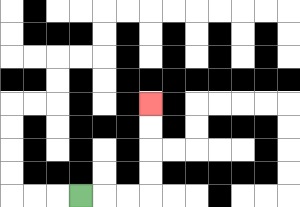{'start': '[3, 8]', 'end': '[6, 4]', 'path_directions': 'R,R,R,U,U,U,U', 'path_coordinates': '[[3, 8], [4, 8], [5, 8], [6, 8], [6, 7], [6, 6], [6, 5], [6, 4]]'}